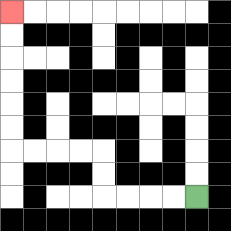{'start': '[8, 8]', 'end': '[0, 0]', 'path_directions': 'L,L,L,L,U,U,L,L,L,L,U,U,U,U,U,U', 'path_coordinates': '[[8, 8], [7, 8], [6, 8], [5, 8], [4, 8], [4, 7], [4, 6], [3, 6], [2, 6], [1, 6], [0, 6], [0, 5], [0, 4], [0, 3], [0, 2], [0, 1], [0, 0]]'}